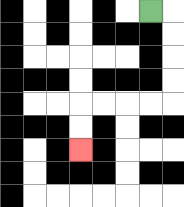{'start': '[6, 0]', 'end': '[3, 6]', 'path_directions': 'R,D,D,D,D,L,L,L,L,D,D', 'path_coordinates': '[[6, 0], [7, 0], [7, 1], [7, 2], [7, 3], [7, 4], [6, 4], [5, 4], [4, 4], [3, 4], [3, 5], [3, 6]]'}